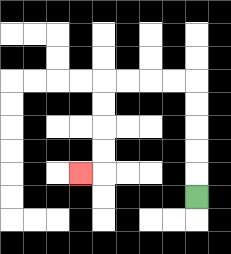{'start': '[8, 8]', 'end': '[3, 7]', 'path_directions': 'U,U,U,U,U,L,L,L,L,D,D,D,D,L', 'path_coordinates': '[[8, 8], [8, 7], [8, 6], [8, 5], [8, 4], [8, 3], [7, 3], [6, 3], [5, 3], [4, 3], [4, 4], [4, 5], [4, 6], [4, 7], [3, 7]]'}